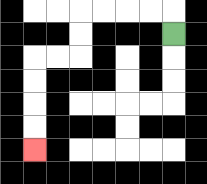{'start': '[7, 1]', 'end': '[1, 6]', 'path_directions': 'U,L,L,L,L,D,D,L,L,D,D,D,D', 'path_coordinates': '[[7, 1], [7, 0], [6, 0], [5, 0], [4, 0], [3, 0], [3, 1], [3, 2], [2, 2], [1, 2], [1, 3], [1, 4], [1, 5], [1, 6]]'}